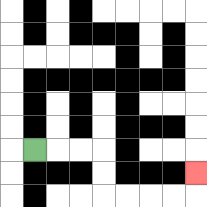{'start': '[1, 6]', 'end': '[8, 7]', 'path_directions': 'R,R,R,D,D,R,R,R,R,U', 'path_coordinates': '[[1, 6], [2, 6], [3, 6], [4, 6], [4, 7], [4, 8], [5, 8], [6, 8], [7, 8], [8, 8], [8, 7]]'}